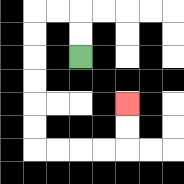{'start': '[3, 2]', 'end': '[5, 4]', 'path_directions': 'U,U,L,L,D,D,D,D,D,D,R,R,R,R,U,U', 'path_coordinates': '[[3, 2], [3, 1], [3, 0], [2, 0], [1, 0], [1, 1], [1, 2], [1, 3], [1, 4], [1, 5], [1, 6], [2, 6], [3, 6], [4, 6], [5, 6], [5, 5], [5, 4]]'}